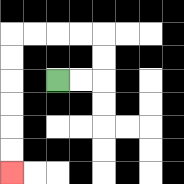{'start': '[2, 3]', 'end': '[0, 7]', 'path_directions': 'R,R,U,U,L,L,L,L,D,D,D,D,D,D', 'path_coordinates': '[[2, 3], [3, 3], [4, 3], [4, 2], [4, 1], [3, 1], [2, 1], [1, 1], [0, 1], [0, 2], [0, 3], [0, 4], [0, 5], [0, 6], [0, 7]]'}